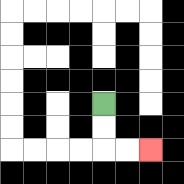{'start': '[4, 4]', 'end': '[6, 6]', 'path_directions': 'D,D,R,R', 'path_coordinates': '[[4, 4], [4, 5], [4, 6], [5, 6], [6, 6]]'}